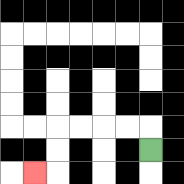{'start': '[6, 6]', 'end': '[1, 7]', 'path_directions': 'U,L,L,L,L,D,D,L', 'path_coordinates': '[[6, 6], [6, 5], [5, 5], [4, 5], [3, 5], [2, 5], [2, 6], [2, 7], [1, 7]]'}